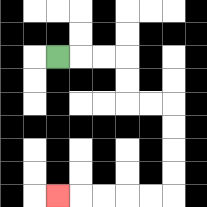{'start': '[2, 2]', 'end': '[2, 8]', 'path_directions': 'R,R,R,D,D,R,R,D,D,D,D,L,L,L,L,L', 'path_coordinates': '[[2, 2], [3, 2], [4, 2], [5, 2], [5, 3], [5, 4], [6, 4], [7, 4], [7, 5], [7, 6], [7, 7], [7, 8], [6, 8], [5, 8], [4, 8], [3, 8], [2, 8]]'}